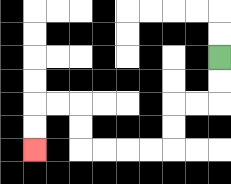{'start': '[9, 2]', 'end': '[1, 6]', 'path_directions': 'D,D,L,L,D,D,L,L,L,L,U,U,L,L,D,D', 'path_coordinates': '[[9, 2], [9, 3], [9, 4], [8, 4], [7, 4], [7, 5], [7, 6], [6, 6], [5, 6], [4, 6], [3, 6], [3, 5], [3, 4], [2, 4], [1, 4], [1, 5], [1, 6]]'}